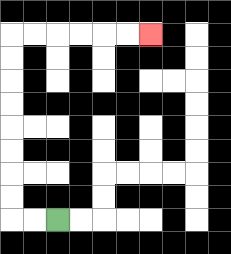{'start': '[2, 9]', 'end': '[6, 1]', 'path_directions': 'L,L,U,U,U,U,U,U,U,U,R,R,R,R,R,R', 'path_coordinates': '[[2, 9], [1, 9], [0, 9], [0, 8], [0, 7], [0, 6], [0, 5], [0, 4], [0, 3], [0, 2], [0, 1], [1, 1], [2, 1], [3, 1], [4, 1], [5, 1], [6, 1]]'}